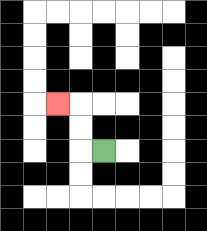{'start': '[4, 6]', 'end': '[2, 4]', 'path_directions': 'L,U,U,L', 'path_coordinates': '[[4, 6], [3, 6], [3, 5], [3, 4], [2, 4]]'}